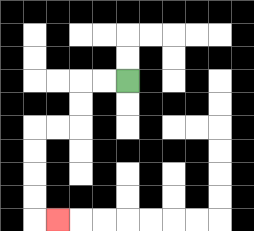{'start': '[5, 3]', 'end': '[2, 9]', 'path_directions': 'L,L,D,D,L,L,D,D,D,D,R', 'path_coordinates': '[[5, 3], [4, 3], [3, 3], [3, 4], [3, 5], [2, 5], [1, 5], [1, 6], [1, 7], [1, 8], [1, 9], [2, 9]]'}